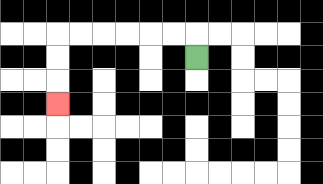{'start': '[8, 2]', 'end': '[2, 4]', 'path_directions': 'U,L,L,L,L,L,L,D,D,D', 'path_coordinates': '[[8, 2], [8, 1], [7, 1], [6, 1], [5, 1], [4, 1], [3, 1], [2, 1], [2, 2], [2, 3], [2, 4]]'}